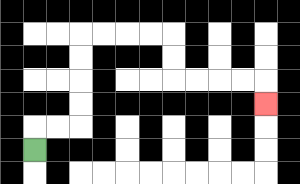{'start': '[1, 6]', 'end': '[11, 4]', 'path_directions': 'U,R,R,U,U,U,U,R,R,R,R,D,D,R,R,R,R,D', 'path_coordinates': '[[1, 6], [1, 5], [2, 5], [3, 5], [3, 4], [3, 3], [3, 2], [3, 1], [4, 1], [5, 1], [6, 1], [7, 1], [7, 2], [7, 3], [8, 3], [9, 3], [10, 3], [11, 3], [11, 4]]'}